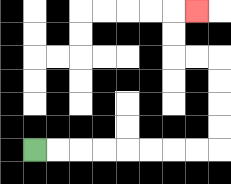{'start': '[1, 6]', 'end': '[8, 0]', 'path_directions': 'R,R,R,R,R,R,R,R,U,U,U,U,L,L,U,U,R', 'path_coordinates': '[[1, 6], [2, 6], [3, 6], [4, 6], [5, 6], [6, 6], [7, 6], [8, 6], [9, 6], [9, 5], [9, 4], [9, 3], [9, 2], [8, 2], [7, 2], [7, 1], [7, 0], [8, 0]]'}